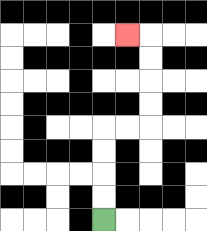{'start': '[4, 9]', 'end': '[5, 1]', 'path_directions': 'U,U,U,U,R,R,U,U,U,U,L', 'path_coordinates': '[[4, 9], [4, 8], [4, 7], [4, 6], [4, 5], [5, 5], [6, 5], [6, 4], [6, 3], [6, 2], [6, 1], [5, 1]]'}